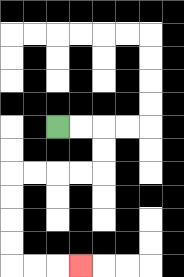{'start': '[2, 5]', 'end': '[3, 11]', 'path_directions': 'R,R,D,D,L,L,L,L,D,D,D,D,R,R,R', 'path_coordinates': '[[2, 5], [3, 5], [4, 5], [4, 6], [4, 7], [3, 7], [2, 7], [1, 7], [0, 7], [0, 8], [0, 9], [0, 10], [0, 11], [1, 11], [2, 11], [3, 11]]'}